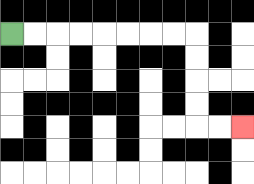{'start': '[0, 1]', 'end': '[10, 5]', 'path_directions': 'R,R,R,R,R,R,R,R,D,D,D,D,R,R', 'path_coordinates': '[[0, 1], [1, 1], [2, 1], [3, 1], [4, 1], [5, 1], [6, 1], [7, 1], [8, 1], [8, 2], [8, 3], [8, 4], [8, 5], [9, 5], [10, 5]]'}